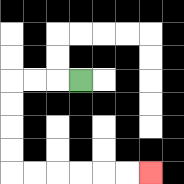{'start': '[3, 3]', 'end': '[6, 7]', 'path_directions': 'L,L,L,D,D,D,D,R,R,R,R,R,R', 'path_coordinates': '[[3, 3], [2, 3], [1, 3], [0, 3], [0, 4], [0, 5], [0, 6], [0, 7], [1, 7], [2, 7], [3, 7], [4, 7], [5, 7], [6, 7]]'}